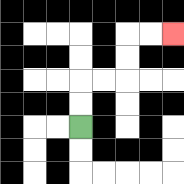{'start': '[3, 5]', 'end': '[7, 1]', 'path_directions': 'U,U,R,R,U,U,R,R', 'path_coordinates': '[[3, 5], [3, 4], [3, 3], [4, 3], [5, 3], [5, 2], [5, 1], [6, 1], [7, 1]]'}